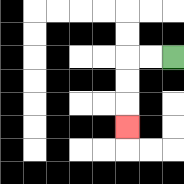{'start': '[7, 2]', 'end': '[5, 5]', 'path_directions': 'L,L,D,D,D', 'path_coordinates': '[[7, 2], [6, 2], [5, 2], [5, 3], [5, 4], [5, 5]]'}